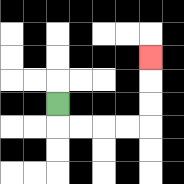{'start': '[2, 4]', 'end': '[6, 2]', 'path_directions': 'D,R,R,R,R,U,U,U', 'path_coordinates': '[[2, 4], [2, 5], [3, 5], [4, 5], [5, 5], [6, 5], [6, 4], [6, 3], [6, 2]]'}